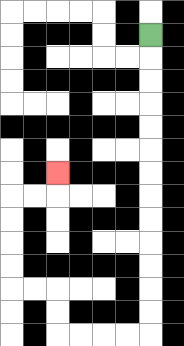{'start': '[6, 1]', 'end': '[2, 7]', 'path_directions': 'D,D,D,D,D,D,D,D,D,D,D,D,D,L,L,L,L,U,U,L,L,U,U,U,U,R,R,U', 'path_coordinates': '[[6, 1], [6, 2], [6, 3], [6, 4], [6, 5], [6, 6], [6, 7], [6, 8], [6, 9], [6, 10], [6, 11], [6, 12], [6, 13], [6, 14], [5, 14], [4, 14], [3, 14], [2, 14], [2, 13], [2, 12], [1, 12], [0, 12], [0, 11], [0, 10], [0, 9], [0, 8], [1, 8], [2, 8], [2, 7]]'}